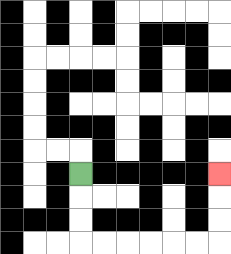{'start': '[3, 7]', 'end': '[9, 7]', 'path_directions': 'D,D,D,R,R,R,R,R,R,U,U,U', 'path_coordinates': '[[3, 7], [3, 8], [3, 9], [3, 10], [4, 10], [5, 10], [6, 10], [7, 10], [8, 10], [9, 10], [9, 9], [9, 8], [9, 7]]'}